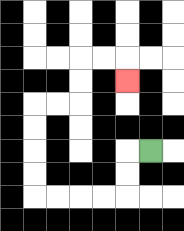{'start': '[6, 6]', 'end': '[5, 3]', 'path_directions': 'L,D,D,L,L,L,L,U,U,U,U,R,R,U,U,R,R,D', 'path_coordinates': '[[6, 6], [5, 6], [5, 7], [5, 8], [4, 8], [3, 8], [2, 8], [1, 8], [1, 7], [1, 6], [1, 5], [1, 4], [2, 4], [3, 4], [3, 3], [3, 2], [4, 2], [5, 2], [5, 3]]'}